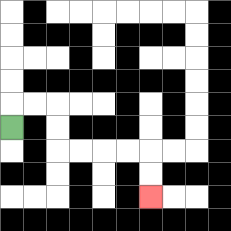{'start': '[0, 5]', 'end': '[6, 8]', 'path_directions': 'U,R,R,D,D,R,R,R,R,D,D', 'path_coordinates': '[[0, 5], [0, 4], [1, 4], [2, 4], [2, 5], [2, 6], [3, 6], [4, 6], [5, 6], [6, 6], [6, 7], [6, 8]]'}